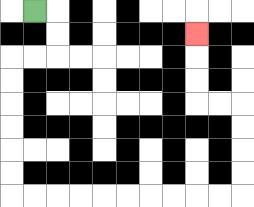{'start': '[1, 0]', 'end': '[8, 1]', 'path_directions': 'R,D,D,L,L,D,D,D,D,D,D,R,R,R,R,R,R,R,R,R,R,U,U,U,U,L,L,U,U,U', 'path_coordinates': '[[1, 0], [2, 0], [2, 1], [2, 2], [1, 2], [0, 2], [0, 3], [0, 4], [0, 5], [0, 6], [0, 7], [0, 8], [1, 8], [2, 8], [3, 8], [4, 8], [5, 8], [6, 8], [7, 8], [8, 8], [9, 8], [10, 8], [10, 7], [10, 6], [10, 5], [10, 4], [9, 4], [8, 4], [8, 3], [8, 2], [8, 1]]'}